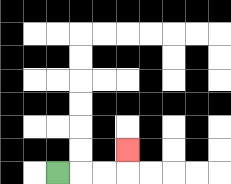{'start': '[2, 7]', 'end': '[5, 6]', 'path_directions': 'R,R,R,U', 'path_coordinates': '[[2, 7], [3, 7], [4, 7], [5, 7], [5, 6]]'}